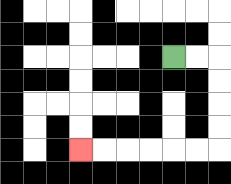{'start': '[7, 2]', 'end': '[3, 6]', 'path_directions': 'R,R,D,D,D,D,L,L,L,L,L,L', 'path_coordinates': '[[7, 2], [8, 2], [9, 2], [9, 3], [9, 4], [9, 5], [9, 6], [8, 6], [7, 6], [6, 6], [5, 6], [4, 6], [3, 6]]'}